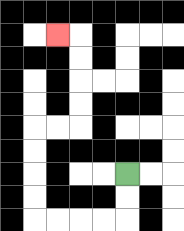{'start': '[5, 7]', 'end': '[2, 1]', 'path_directions': 'D,D,L,L,L,L,U,U,U,U,R,R,U,U,U,U,L', 'path_coordinates': '[[5, 7], [5, 8], [5, 9], [4, 9], [3, 9], [2, 9], [1, 9], [1, 8], [1, 7], [1, 6], [1, 5], [2, 5], [3, 5], [3, 4], [3, 3], [3, 2], [3, 1], [2, 1]]'}